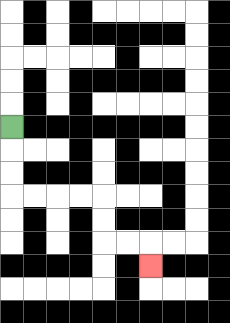{'start': '[0, 5]', 'end': '[6, 11]', 'path_directions': 'D,D,D,R,R,R,R,D,D,R,R,D', 'path_coordinates': '[[0, 5], [0, 6], [0, 7], [0, 8], [1, 8], [2, 8], [3, 8], [4, 8], [4, 9], [4, 10], [5, 10], [6, 10], [6, 11]]'}